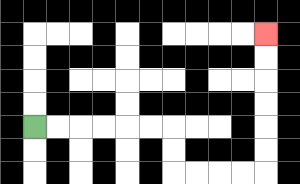{'start': '[1, 5]', 'end': '[11, 1]', 'path_directions': 'R,R,R,R,R,R,D,D,R,R,R,R,U,U,U,U,U,U', 'path_coordinates': '[[1, 5], [2, 5], [3, 5], [4, 5], [5, 5], [6, 5], [7, 5], [7, 6], [7, 7], [8, 7], [9, 7], [10, 7], [11, 7], [11, 6], [11, 5], [11, 4], [11, 3], [11, 2], [11, 1]]'}